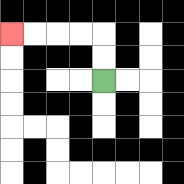{'start': '[4, 3]', 'end': '[0, 1]', 'path_directions': 'U,U,L,L,L,L', 'path_coordinates': '[[4, 3], [4, 2], [4, 1], [3, 1], [2, 1], [1, 1], [0, 1]]'}